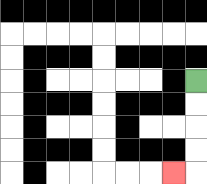{'start': '[8, 3]', 'end': '[7, 7]', 'path_directions': 'D,D,D,D,L', 'path_coordinates': '[[8, 3], [8, 4], [8, 5], [8, 6], [8, 7], [7, 7]]'}